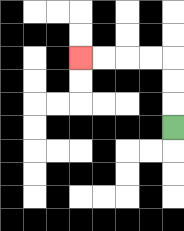{'start': '[7, 5]', 'end': '[3, 2]', 'path_directions': 'U,U,U,L,L,L,L', 'path_coordinates': '[[7, 5], [7, 4], [7, 3], [7, 2], [6, 2], [5, 2], [4, 2], [3, 2]]'}